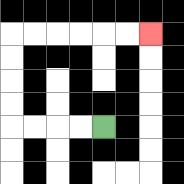{'start': '[4, 5]', 'end': '[6, 1]', 'path_directions': 'L,L,L,L,U,U,U,U,R,R,R,R,R,R', 'path_coordinates': '[[4, 5], [3, 5], [2, 5], [1, 5], [0, 5], [0, 4], [0, 3], [0, 2], [0, 1], [1, 1], [2, 1], [3, 1], [4, 1], [5, 1], [6, 1]]'}